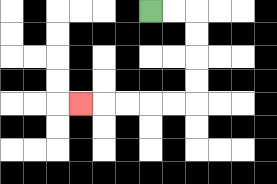{'start': '[6, 0]', 'end': '[3, 4]', 'path_directions': 'R,R,D,D,D,D,L,L,L,L,L', 'path_coordinates': '[[6, 0], [7, 0], [8, 0], [8, 1], [8, 2], [8, 3], [8, 4], [7, 4], [6, 4], [5, 4], [4, 4], [3, 4]]'}